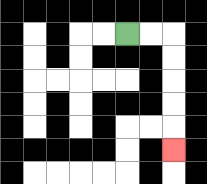{'start': '[5, 1]', 'end': '[7, 6]', 'path_directions': 'R,R,D,D,D,D,D', 'path_coordinates': '[[5, 1], [6, 1], [7, 1], [7, 2], [7, 3], [7, 4], [7, 5], [7, 6]]'}